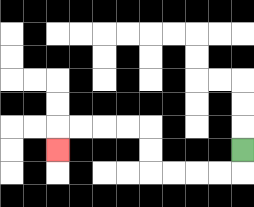{'start': '[10, 6]', 'end': '[2, 6]', 'path_directions': 'D,L,L,L,L,U,U,L,L,L,L,D', 'path_coordinates': '[[10, 6], [10, 7], [9, 7], [8, 7], [7, 7], [6, 7], [6, 6], [6, 5], [5, 5], [4, 5], [3, 5], [2, 5], [2, 6]]'}